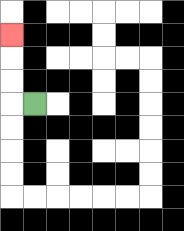{'start': '[1, 4]', 'end': '[0, 1]', 'path_directions': 'L,U,U,U', 'path_coordinates': '[[1, 4], [0, 4], [0, 3], [0, 2], [0, 1]]'}